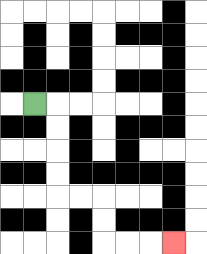{'start': '[1, 4]', 'end': '[7, 10]', 'path_directions': 'R,D,D,D,D,R,R,D,D,R,R,R', 'path_coordinates': '[[1, 4], [2, 4], [2, 5], [2, 6], [2, 7], [2, 8], [3, 8], [4, 8], [4, 9], [4, 10], [5, 10], [6, 10], [7, 10]]'}